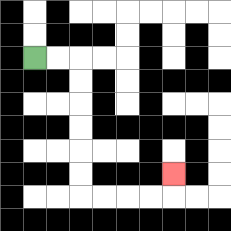{'start': '[1, 2]', 'end': '[7, 7]', 'path_directions': 'R,R,D,D,D,D,D,D,R,R,R,R,U', 'path_coordinates': '[[1, 2], [2, 2], [3, 2], [3, 3], [3, 4], [3, 5], [3, 6], [3, 7], [3, 8], [4, 8], [5, 8], [6, 8], [7, 8], [7, 7]]'}